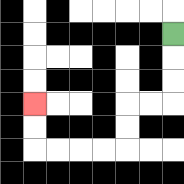{'start': '[7, 1]', 'end': '[1, 4]', 'path_directions': 'D,D,D,L,L,D,D,L,L,L,L,U,U', 'path_coordinates': '[[7, 1], [7, 2], [7, 3], [7, 4], [6, 4], [5, 4], [5, 5], [5, 6], [4, 6], [3, 6], [2, 6], [1, 6], [1, 5], [1, 4]]'}